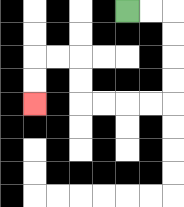{'start': '[5, 0]', 'end': '[1, 4]', 'path_directions': 'R,R,D,D,D,D,L,L,L,L,U,U,L,L,D,D', 'path_coordinates': '[[5, 0], [6, 0], [7, 0], [7, 1], [7, 2], [7, 3], [7, 4], [6, 4], [5, 4], [4, 4], [3, 4], [3, 3], [3, 2], [2, 2], [1, 2], [1, 3], [1, 4]]'}